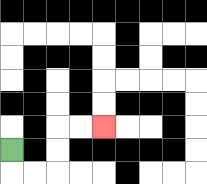{'start': '[0, 6]', 'end': '[4, 5]', 'path_directions': 'D,R,R,U,U,R,R', 'path_coordinates': '[[0, 6], [0, 7], [1, 7], [2, 7], [2, 6], [2, 5], [3, 5], [4, 5]]'}